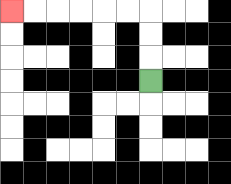{'start': '[6, 3]', 'end': '[0, 0]', 'path_directions': 'U,U,U,L,L,L,L,L,L', 'path_coordinates': '[[6, 3], [6, 2], [6, 1], [6, 0], [5, 0], [4, 0], [3, 0], [2, 0], [1, 0], [0, 0]]'}